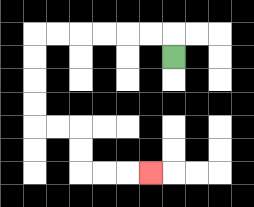{'start': '[7, 2]', 'end': '[6, 7]', 'path_directions': 'U,L,L,L,L,L,L,D,D,D,D,R,R,D,D,R,R,R', 'path_coordinates': '[[7, 2], [7, 1], [6, 1], [5, 1], [4, 1], [3, 1], [2, 1], [1, 1], [1, 2], [1, 3], [1, 4], [1, 5], [2, 5], [3, 5], [3, 6], [3, 7], [4, 7], [5, 7], [6, 7]]'}